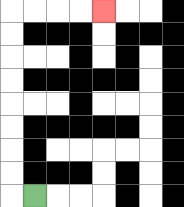{'start': '[1, 8]', 'end': '[4, 0]', 'path_directions': 'L,U,U,U,U,U,U,U,U,R,R,R,R', 'path_coordinates': '[[1, 8], [0, 8], [0, 7], [0, 6], [0, 5], [0, 4], [0, 3], [0, 2], [0, 1], [0, 0], [1, 0], [2, 0], [3, 0], [4, 0]]'}